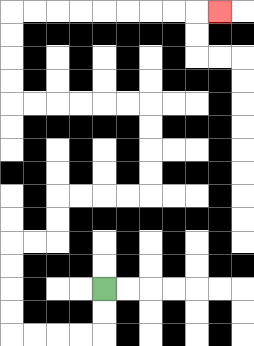{'start': '[4, 12]', 'end': '[9, 0]', 'path_directions': 'D,D,L,L,L,L,U,U,U,U,R,R,U,U,R,R,R,R,U,U,U,U,L,L,L,L,L,L,U,U,U,U,R,R,R,R,R,R,R,R,R', 'path_coordinates': '[[4, 12], [4, 13], [4, 14], [3, 14], [2, 14], [1, 14], [0, 14], [0, 13], [0, 12], [0, 11], [0, 10], [1, 10], [2, 10], [2, 9], [2, 8], [3, 8], [4, 8], [5, 8], [6, 8], [6, 7], [6, 6], [6, 5], [6, 4], [5, 4], [4, 4], [3, 4], [2, 4], [1, 4], [0, 4], [0, 3], [0, 2], [0, 1], [0, 0], [1, 0], [2, 0], [3, 0], [4, 0], [5, 0], [6, 0], [7, 0], [8, 0], [9, 0]]'}